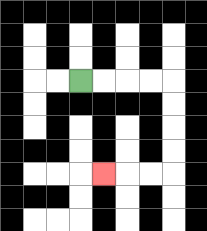{'start': '[3, 3]', 'end': '[4, 7]', 'path_directions': 'R,R,R,R,D,D,D,D,L,L,L', 'path_coordinates': '[[3, 3], [4, 3], [5, 3], [6, 3], [7, 3], [7, 4], [7, 5], [7, 6], [7, 7], [6, 7], [5, 7], [4, 7]]'}